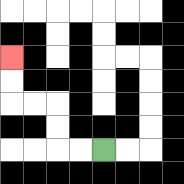{'start': '[4, 6]', 'end': '[0, 2]', 'path_directions': 'L,L,U,U,L,L,U,U', 'path_coordinates': '[[4, 6], [3, 6], [2, 6], [2, 5], [2, 4], [1, 4], [0, 4], [0, 3], [0, 2]]'}